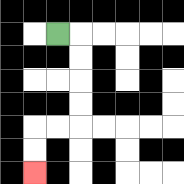{'start': '[2, 1]', 'end': '[1, 7]', 'path_directions': 'R,D,D,D,D,L,L,D,D', 'path_coordinates': '[[2, 1], [3, 1], [3, 2], [3, 3], [3, 4], [3, 5], [2, 5], [1, 5], [1, 6], [1, 7]]'}